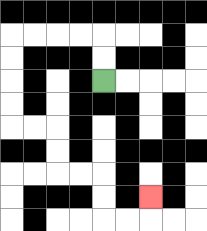{'start': '[4, 3]', 'end': '[6, 8]', 'path_directions': 'U,U,L,L,L,L,D,D,D,D,R,R,D,D,R,R,D,D,R,R,U', 'path_coordinates': '[[4, 3], [4, 2], [4, 1], [3, 1], [2, 1], [1, 1], [0, 1], [0, 2], [0, 3], [0, 4], [0, 5], [1, 5], [2, 5], [2, 6], [2, 7], [3, 7], [4, 7], [4, 8], [4, 9], [5, 9], [6, 9], [6, 8]]'}